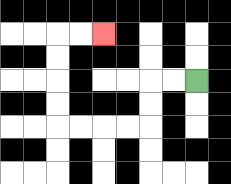{'start': '[8, 3]', 'end': '[4, 1]', 'path_directions': 'L,L,D,D,L,L,L,L,U,U,U,U,R,R', 'path_coordinates': '[[8, 3], [7, 3], [6, 3], [6, 4], [6, 5], [5, 5], [4, 5], [3, 5], [2, 5], [2, 4], [2, 3], [2, 2], [2, 1], [3, 1], [4, 1]]'}